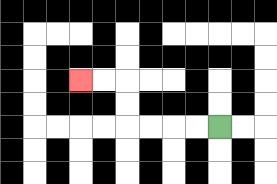{'start': '[9, 5]', 'end': '[3, 3]', 'path_directions': 'L,L,L,L,U,U,L,L', 'path_coordinates': '[[9, 5], [8, 5], [7, 5], [6, 5], [5, 5], [5, 4], [5, 3], [4, 3], [3, 3]]'}